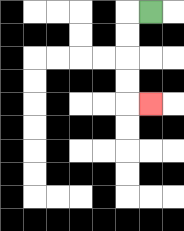{'start': '[6, 0]', 'end': '[6, 4]', 'path_directions': 'L,D,D,D,D,R', 'path_coordinates': '[[6, 0], [5, 0], [5, 1], [5, 2], [5, 3], [5, 4], [6, 4]]'}